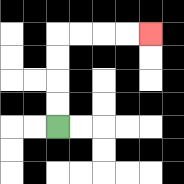{'start': '[2, 5]', 'end': '[6, 1]', 'path_directions': 'U,U,U,U,R,R,R,R', 'path_coordinates': '[[2, 5], [2, 4], [2, 3], [2, 2], [2, 1], [3, 1], [4, 1], [5, 1], [6, 1]]'}